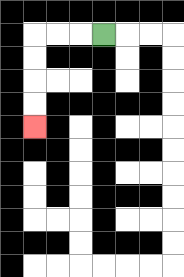{'start': '[4, 1]', 'end': '[1, 5]', 'path_directions': 'L,L,L,D,D,D,D', 'path_coordinates': '[[4, 1], [3, 1], [2, 1], [1, 1], [1, 2], [1, 3], [1, 4], [1, 5]]'}